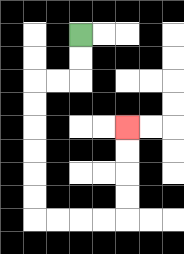{'start': '[3, 1]', 'end': '[5, 5]', 'path_directions': 'D,D,L,L,D,D,D,D,D,D,R,R,R,R,U,U,U,U', 'path_coordinates': '[[3, 1], [3, 2], [3, 3], [2, 3], [1, 3], [1, 4], [1, 5], [1, 6], [1, 7], [1, 8], [1, 9], [2, 9], [3, 9], [4, 9], [5, 9], [5, 8], [5, 7], [5, 6], [5, 5]]'}